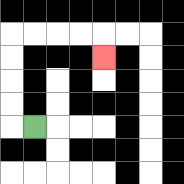{'start': '[1, 5]', 'end': '[4, 2]', 'path_directions': 'L,U,U,U,U,R,R,R,R,D', 'path_coordinates': '[[1, 5], [0, 5], [0, 4], [0, 3], [0, 2], [0, 1], [1, 1], [2, 1], [3, 1], [4, 1], [4, 2]]'}